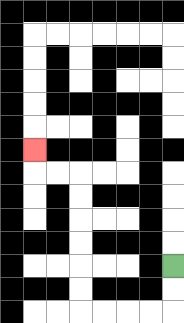{'start': '[7, 11]', 'end': '[1, 6]', 'path_directions': 'D,D,L,L,L,L,U,U,U,U,U,U,L,L,U', 'path_coordinates': '[[7, 11], [7, 12], [7, 13], [6, 13], [5, 13], [4, 13], [3, 13], [3, 12], [3, 11], [3, 10], [3, 9], [3, 8], [3, 7], [2, 7], [1, 7], [1, 6]]'}